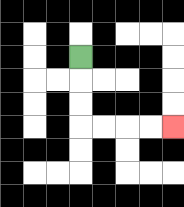{'start': '[3, 2]', 'end': '[7, 5]', 'path_directions': 'D,D,D,R,R,R,R', 'path_coordinates': '[[3, 2], [3, 3], [3, 4], [3, 5], [4, 5], [5, 5], [6, 5], [7, 5]]'}